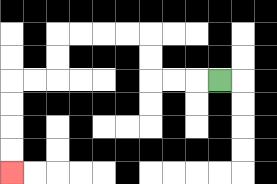{'start': '[9, 3]', 'end': '[0, 7]', 'path_directions': 'L,L,L,U,U,L,L,L,L,D,D,L,L,D,D,D,D', 'path_coordinates': '[[9, 3], [8, 3], [7, 3], [6, 3], [6, 2], [6, 1], [5, 1], [4, 1], [3, 1], [2, 1], [2, 2], [2, 3], [1, 3], [0, 3], [0, 4], [0, 5], [0, 6], [0, 7]]'}